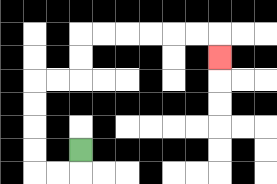{'start': '[3, 6]', 'end': '[9, 2]', 'path_directions': 'D,L,L,U,U,U,U,R,R,U,U,R,R,R,R,R,R,D', 'path_coordinates': '[[3, 6], [3, 7], [2, 7], [1, 7], [1, 6], [1, 5], [1, 4], [1, 3], [2, 3], [3, 3], [3, 2], [3, 1], [4, 1], [5, 1], [6, 1], [7, 1], [8, 1], [9, 1], [9, 2]]'}